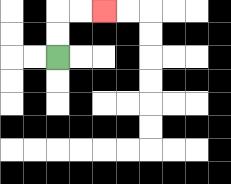{'start': '[2, 2]', 'end': '[4, 0]', 'path_directions': 'U,U,R,R', 'path_coordinates': '[[2, 2], [2, 1], [2, 0], [3, 0], [4, 0]]'}